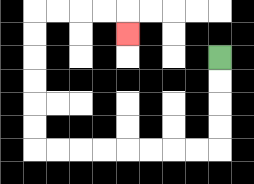{'start': '[9, 2]', 'end': '[5, 1]', 'path_directions': 'D,D,D,D,L,L,L,L,L,L,L,L,U,U,U,U,U,U,R,R,R,R,D', 'path_coordinates': '[[9, 2], [9, 3], [9, 4], [9, 5], [9, 6], [8, 6], [7, 6], [6, 6], [5, 6], [4, 6], [3, 6], [2, 6], [1, 6], [1, 5], [1, 4], [1, 3], [1, 2], [1, 1], [1, 0], [2, 0], [3, 0], [4, 0], [5, 0], [5, 1]]'}